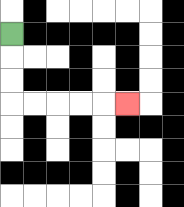{'start': '[0, 1]', 'end': '[5, 4]', 'path_directions': 'D,D,D,R,R,R,R,R', 'path_coordinates': '[[0, 1], [0, 2], [0, 3], [0, 4], [1, 4], [2, 4], [3, 4], [4, 4], [5, 4]]'}